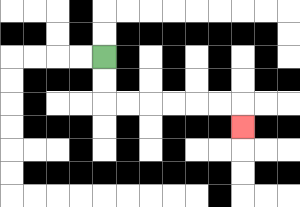{'start': '[4, 2]', 'end': '[10, 5]', 'path_directions': 'D,D,R,R,R,R,R,R,D', 'path_coordinates': '[[4, 2], [4, 3], [4, 4], [5, 4], [6, 4], [7, 4], [8, 4], [9, 4], [10, 4], [10, 5]]'}